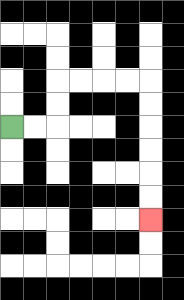{'start': '[0, 5]', 'end': '[6, 9]', 'path_directions': 'R,R,U,U,R,R,R,R,D,D,D,D,D,D', 'path_coordinates': '[[0, 5], [1, 5], [2, 5], [2, 4], [2, 3], [3, 3], [4, 3], [5, 3], [6, 3], [6, 4], [6, 5], [6, 6], [6, 7], [6, 8], [6, 9]]'}